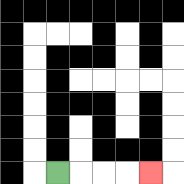{'start': '[2, 7]', 'end': '[6, 7]', 'path_directions': 'R,R,R,R', 'path_coordinates': '[[2, 7], [3, 7], [4, 7], [5, 7], [6, 7]]'}